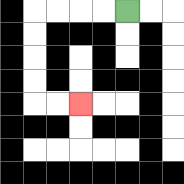{'start': '[5, 0]', 'end': '[3, 4]', 'path_directions': 'L,L,L,L,D,D,D,D,R,R', 'path_coordinates': '[[5, 0], [4, 0], [3, 0], [2, 0], [1, 0], [1, 1], [1, 2], [1, 3], [1, 4], [2, 4], [3, 4]]'}